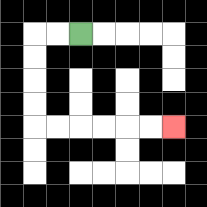{'start': '[3, 1]', 'end': '[7, 5]', 'path_directions': 'L,L,D,D,D,D,R,R,R,R,R,R', 'path_coordinates': '[[3, 1], [2, 1], [1, 1], [1, 2], [1, 3], [1, 4], [1, 5], [2, 5], [3, 5], [4, 5], [5, 5], [6, 5], [7, 5]]'}